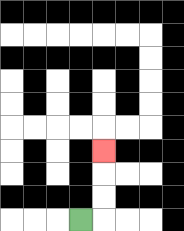{'start': '[3, 9]', 'end': '[4, 6]', 'path_directions': 'R,U,U,U', 'path_coordinates': '[[3, 9], [4, 9], [4, 8], [4, 7], [4, 6]]'}